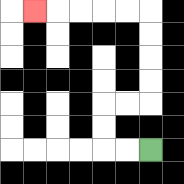{'start': '[6, 6]', 'end': '[1, 0]', 'path_directions': 'L,L,U,U,R,R,U,U,U,U,L,L,L,L,L', 'path_coordinates': '[[6, 6], [5, 6], [4, 6], [4, 5], [4, 4], [5, 4], [6, 4], [6, 3], [6, 2], [6, 1], [6, 0], [5, 0], [4, 0], [3, 0], [2, 0], [1, 0]]'}